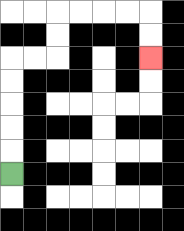{'start': '[0, 7]', 'end': '[6, 2]', 'path_directions': 'U,U,U,U,U,R,R,U,U,R,R,R,R,D,D', 'path_coordinates': '[[0, 7], [0, 6], [0, 5], [0, 4], [0, 3], [0, 2], [1, 2], [2, 2], [2, 1], [2, 0], [3, 0], [4, 0], [5, 0], [6, 0], [6, 1], [6, 2]]'}